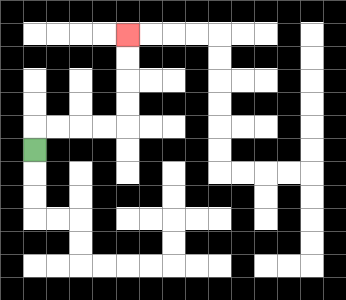{'start': '[1, 6]', 'end': '[5, 1]', 'path_directions': 'U,R,R,R,R,U,U,U,U', 'path_coordinates': '[[1, 6], [1, 5], [2, 5], [3, 5], [4, 5], [5, 5], [5, 4], [5, 3], [5, 2], [5, 1]]'}